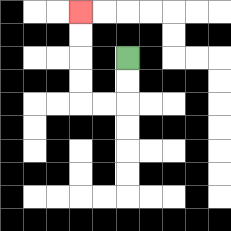{'start': '[5, 2]', 'end': '[3, 0]', 'path_directions': 'D,D,L,L,U,U,U,U', 'path_coordinates': '[[5, 2], [5, 3], [5, 4], [4, 4], [3, 4], [3, 3], [3, 2], [3, 1], [3, 0]]'}